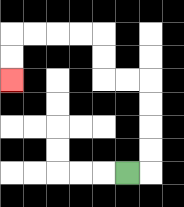{'start': '[5, 7]', 'end': '[0, 3]', 'path_directions': 'R,U,U,U,U,L,L,U,U,L,L,L,L,D,D', 'path_coordinates': '[[5, 7], [6, 7], [6, 6], [6, 5], [6, 4], [6, 3], [5, 3], [4, 3], [4, 2], [4, 1], [3, 1], [2, 1], [1, 1], [0, 1], [0, 2], [0, 3]]'}